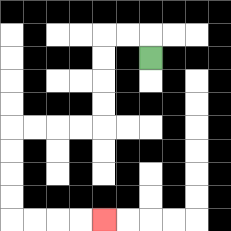{'start': '[6, 2]', 'end': '[4, 9]', 'path_directions': 'U,L,L,D,D,D,D,L,L,L,L,D,D,D,D,R,R,R,R', 'path_coordinates': '[[6, 2], [6, 1], [5, 1], [4, 1], [4, 2], [4, 3], [4, 4], [4, 5], [3, 5], [2, 5], [1, 5], [0, 5], [0, 6], [0, 7], [0, 8], [0, 9], [1, 9], [2, 9], [3, 9], [4, 9]]'}